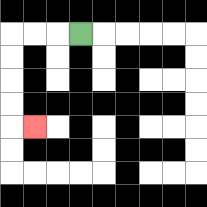{'start': '[3, 1]', 'end': '[1, 5]', 'path_directions': 'L,L,L,D,D,D,D,R', 'path_coordinates': '[[3, 1], [2, 1], [1, 1], [0, 1], [0, 2], [0, 3], [0, 4], [0, 5], [1, 5]]'}